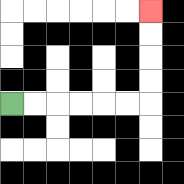{'start': '[0, 4]', 'end': '[6, 0]', 'path_directions': 'R,R,R,R,R,R,U,U,U,U', 'path_coordinates': '[[0, 4], [1, 4], [2, 4], [3, 4], [4, 4], [5, 4], [6, 4], [6, 3], [6, 2], [6, 1], [6, 0]]'}